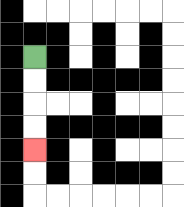{'start': '[1, 2]', 'end': '[1, 6]', 'path_directions': 'D,D,D,D', 'path_coordinates': '[[1, 2], [1, 3], [1, 4], [1, 5], [1, 6]]'}